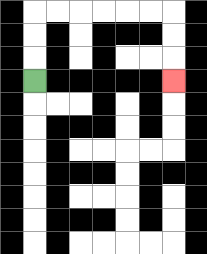{'start': '[1, 3]', 'end': '[7, 3]', 'path_directions': 'U,U,U,R,R,R,R,R,R,D,D,D', 'path_coordinates': '[[1, 3], [1, 2], [1, 1], [1, 0], [2, 0], [3, 0], [4, 0], [5, 0], [6, 0], [7, 0], [7, 1], [7, 2], [7, 3]]'}